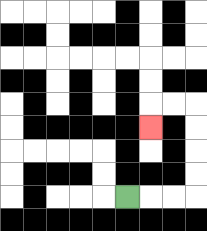{'start': '[5, 8]', 'end': '[6, 5]', 'path_directions': 'R,R,R,U,U,U,U,L,L,D', 'path_coordinates': '[[5, 8], [6, 8], [7, 8], [8, 8], [8, 7], [8, 6], [8, 5], [8, 4], [7, 4], [6, 4], [6, 5]]'}